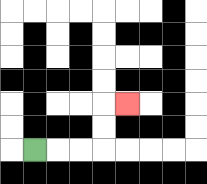{'start': '[1, 6]', 'end': '[5, 4]', 'path_directions': 'R,R,R,U,U,R', 'path_coordinates': '[[1, 6], [2, 6], [3, 6], [4, 6], [4, 5], [4, 4], [5, 4]]'}